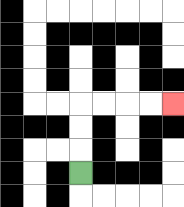{'start': '[3, 7]', 'end': '[7, 4]', 'path_directions': 'U,U,U,R,R,R,R', 'path_coordinates': '[[3, 7], [3, 6], [3, 5], [3, 4], [4, 4], [5, 4], [6, 4], [7, 4]]'}